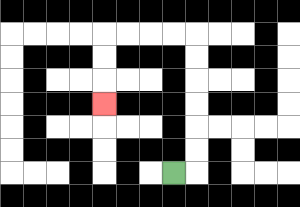{'start': '[7, 7]', 'end': '[4, 4]', 'path_directions': 'R,U,U,U,U,U,U,L,L,L,L,D,D,D', 'path_coordinates': '[[7, 7], [8, 7], [8, 6], [8, 5], [8, 4], [8, 3], [8, 2], [8, 1], [7, 1], [6, 1], [5, 1], [4, 1], [4, 2], [4, 3], [4, 4]]'}